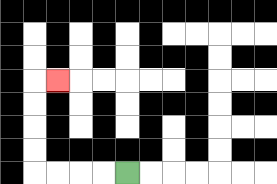{'start': '[5, 7]', 'end': '[2, 3]', 'path_directions': 'L,L,L,L,U,U,U,U,R', 'path_coordinates': '[[5, 7], [4, 7], [3, 7], [2, 7], [1, 7], [1, 6], [1, 5], [1, 4], [1, 3], [2, 3]]'}